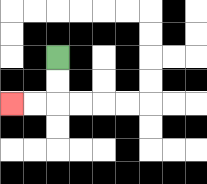{'start': '[2, 2]', 'end': '[0, 4]', 'path_directions': 'D,D,L,L', 'path_coordinates': '[[2, 2], [2, 3], [2, 4], [1, 4], [0, 4]]'}